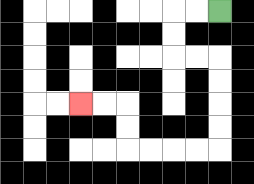{'start': '[9, 0]', 'end': '[3, 4]', 'path_directions': 'L,L,D,D,R,R,D,D,D,D,L,L,L,L,U,U,L,L', 'path_coordinates': '[[9, 0], [8, 0], [7, 0], [7, 1], [7, 2], [8, 2], [9, 2], [9, 3], [9, 4], [9, 5], [9, 6], [8, 6], [7, 6], [6, 6], [5, 6], [5, 5], [5, 4], [4, 4], [3, 4]]'}